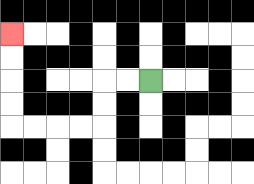{'start': '[6, 3]', 'end': '[0, 1]', 'path_directions': 'L,L,D,D,L,L,L,L,U,U,U,U', 'path_coordinates': '[[6, 3], [5, 3], [4, 3], [4, 4], [4, 5], [3, 5], [2, 5], [1, 5], [0, 5], [0, 4], [0, 3], [0, 2], [0, 1]]'}